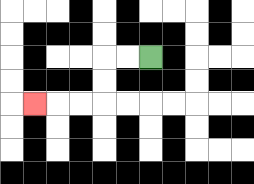{'start': '[6, 2]', 'end': '[1, 4]', 'path_directions': 'L,L,D,D,L,L,L', 'path_coordinates': '[[6, 2], [5, 2], [4, 2], [4, 3], [4, 4], [3, 4], [2, 4], [1, 4]]'}